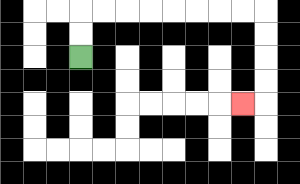{'start': '[3, 2]', 'end': '[10, 4]', 'path_directions': 'U,U,R,R,R,R,R,R,R,R,D,D,D,D,L', 'path_coordinates': '[[3, 2], [3, 1], [3, 0], [4, 0], [5, 0], [6, 0], [7, 0], [8, 0], [9, 0], [10, 0], [11, 0], [11, 1], [11, 2], [11, 3], [11, 4], [10, 4]]'}